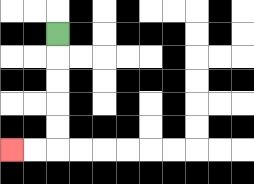{'start': '[2, 1]', 'end': '[0, 6]', 'path_directions': 'D,D,D,D,D,L,L', 'path_coordinates': '[[2, 1], [2, 2], [2, 3], [2, 4], [2, 5], [2, 6], [1, 6], [0, 6]]'}